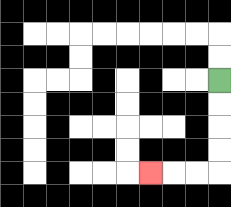{'start': '[9, 3]', 'end': '[6, 7]', 'path_directions': 'D,D,D,D,L,L,L', 'path_coordinates': '[[9, 3], [9, 4], [9, 5], [9, 6], [9, 7], [8, 7], [7, 7], [6, 7]]'}